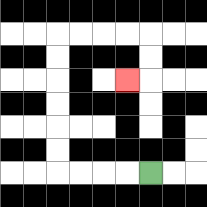{'start': '[6, 7]', 'end': '[5, 3]', 'path_directions': 'L,L,L,L,U,U,U,U,U,U,R,R,R,R,D,D,L', 'path_coordinates': '[[6, 7], [5, 7], [4, 7], [3, 7], [2, 7], [2, 6], [2, 5], [2, 4], [2, 3], [2, 2], [2, 1], [3, 1], [4, 1], [5, 1], [6, 1], [6, 2], [6, 3], [5, 3]]'}